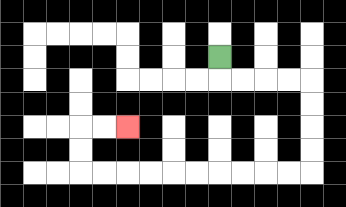{'start': '[9, 2]', 'end': '[5, 5]', 'path_directions': 'D,R,R,R,R,D,D,D,D,L,L,L,L,L,L,L,L,L,L,U,U,R,R', 'path_coordinates': '[[9, 2], [9, 3], [10, 3], [11, 3], [12, 3], [13, 3], [13, 4], [13, 5], [13, 6], [13, 7], [12, 7], [11, 7], [10, 7], [9, 7], [8, 7], [7, 7], [6, 7], [5, 7], [4, 7], [3, 7], [3, 6], [3, 5], [4, 5], [5, 5]]'}